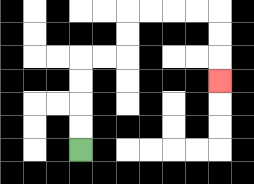{'start': '[3, 6]', 'end': '[9, 3]', 'path_directions': 'U,U,U,U,R,R,U,U,R,R,R,R,D,D,D', 'path_coordinates': '[[3, 6], [3, 5], [3, 4], [3, 3], [3, 2], [4, 2], [5, 2], [5, 1], [5, 0], [6, 0], [7, 0], [8, 0], [9, 0], [9, 1], [9, 2], [9, 3]]'}